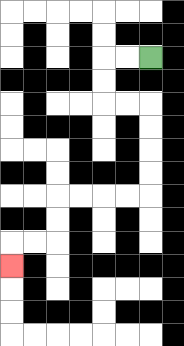{'start': '[6, 2]', 'end': '[0, 11]', 'path_directions': 'L,L,D,D,R,R,D,D,D,D,L,L,L,L,D,D,L,L,D', 'path_coordinates': '[[6, 2], [5, 2], [4, 2], [4, 3], [4, 4], [5, 4], [6, 4], [6, 5], [6, 6], [6, 7], [6, 8], [5, 8], [4, 8], [3, 8], [2, 8], [2, 9], [2, 10], [1, 10], [0, 10], [0, 11]]'}